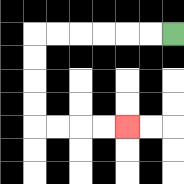{'start': '[7, 1]', 'end': '[5, 5]', 'path_directions': 'L,L,L,L,L,L,D,D,D,D,R,R,R,R', 'path_coordinates': '[[7, 1], [6, 1], [5, 1], [4, 1], [3, 1], [2, 1], [1, 1], [1, 2], [1, 3], [1, 4], [1, 5], [2, 5], [3, 5], [4, 5], [5, 5]]'}